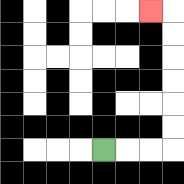{'start': '[4, 6]', 'end': '[6, 0]', 'path_directions': 'R,R,R,U,U,U,U,U,U,L', 'path_coordinates': '[[4, 6], [5, 6], [6, 6], [7, 6], [7, 5], [7, 4], [7, 3], [7, 2], [7, 1], [7, 0], [6, 0]]'}